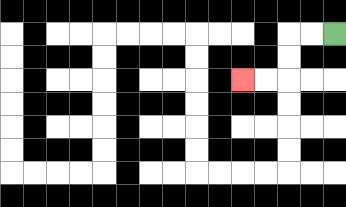{'start': '[14, 1]', 'end': '[10, 3]', 'path_directions': 'L,L,D,D,L,L', 'path_coordinates': '[[14, 1], [13, 1], [12, 1], [12, 2], [12, 3], [11, 3], [10, 3]]'}